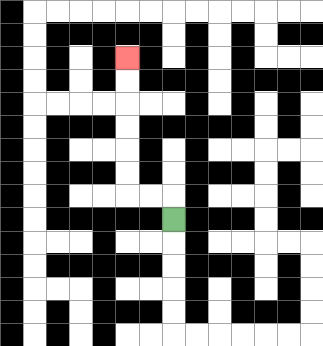{'start': '[7, 9]', 'end': '[5, 2]', 'path_directions': 'U,L,L,U,U,U,U,U,U', 'path_coordinates': '[[7, 9], [7, 8], [6, 8], [5, 8], [5, 7], [5, 6], [5, 5], [5, 4], [5, 3], [5, 2]]'}